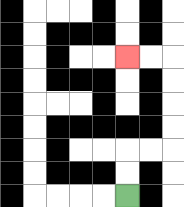{'start': '[5, 8]', 'end': '[5, 2]', 'path_directions': 'U,U,R,R,U,U,U,U,L,L', 'path_coordinates': '[[5, 8], [5, 7], [5, 6], [6, 6], [7, 6], [7, 5], [7, 4], [7, 3], [7, 2], [6, 2], [5, 2]]'}